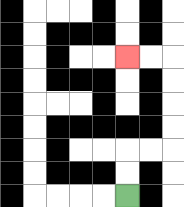{'start': '[5, 8]', 'end': '[5, 2]', 'path_directions': 'U,U,R,R,U,U,U,U,L,L', 'path_coordinates': '[[5, 8], [5, 7], [5, 6], [6, 6], [7, 6], [7, 5], [7, 4], [7, 3], [7, 2], [6, 2], [5, 2]]'}